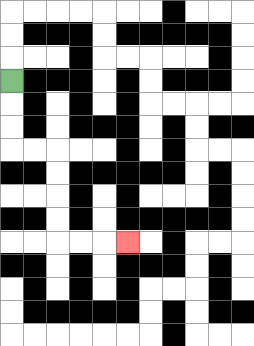{'start': '[0, 3]', 'end': '[5, 10]', 'path_directions': 'D,D,D,R,R,D,D,D,D,R,R,R', 'path_coordinates': '[[0, 3], [0, 4], [0, 5], [0, 6], [1, 6], [2, 6], [2, 7], [2, 8], [2, 9], [2, 10], [3, 10], [4, 10], [5, 10]]'}